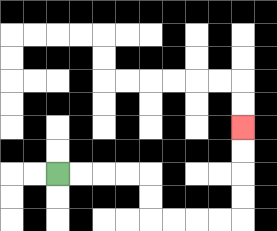{'start': '[2, 7]', 'end': '[10, 5]', 'path_directions': 'R,R,R,R,D,D,R,R,R,R,U,U,U,U', 'path_coordinates': '[[2, 7], [3, 7], [4, 7], [5, 7], [6, 7], [6, 8], [6, 9], [7, 9], [8, 9], [9, 9], [10, 9], [10, 8], [10, 7], [10, 6], [10, 5]]'}